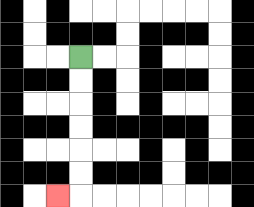{'start': '[3, 2]', 'end': '[2, 8]', 'path_directions': 'D,D,D,D,D,D,L', 'path_coordinates': '[[3, 2], [3, 3], [3, 4], [3, 5], [3, 6], [3, 7], [3, 8], [2, 8]]'}